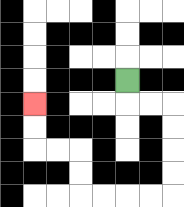{'start': '[5, 3]', 'end': '[1, 4]', 'path_directions': 'D,R,R,D,D,D,D,L,L,L,L,U,U,L,L,U,U', 'path_coordinates': '[[5, 3], [5, 4], [6, 4], [7, 4], [7, 5], [7, 6], [7, 7], [7, 8], [6, 8], [5, 8], [4, 8], [3, 8], [3, 7], [3, 6], [2, 6], [1, 6], [1, 5], [1, 4]]'}